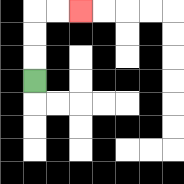{'start': '[1, 3]', 'end': '[3, 0]', 'path_directions': 'U,U,U,R,R', 'path_coordinates': '[[1, 3], [1, 2], [1, 1], [1, 0], [2, 0], [3, 0]]'}